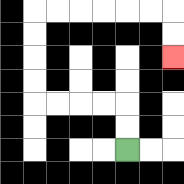{'start': '[5, 6]', 'end': '[7, 2]', 'path_directions': 'U,U,L,L,L,L,U,U,U,U,R,R,R,R,R,R,D,D', 'path_coordinates': '[[5, 6], [5, 5], [5, 4], [4, 4], [3, 4], [2, 4], [1, 4], [1, 3], [1, 2], [1, 1], [1, 0], [2, 0], [3, 0], [4, 0], [5, 0], [6, 0], [7, 0], [7, 1], [7, 2]]'}